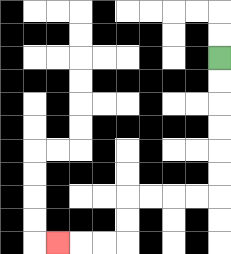{'start': '[9, 2]', 'end': '[2, 10]', 'path_directions': 'D,D,D,D,D,D,L,L,L,L,D,D,L,L,L', 'path_coordinates': '[[9, 2], [9, 3], [9, 4], [9, 5], [9, 6], [9, 7], [9, 8], [8, 8], [7, 8], [6, 8], [5, 8], [5, 9], [5, 10], [4, 10], [3, 10], [2, 10]]'}